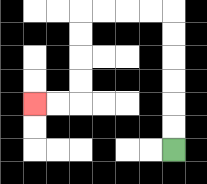{'start': '[7, 6]', 'end': '[1, 4]', 'path_directions': 'U,U,U,U,U,U,L,L,L,L,D,D,D,D,L,L', 'path_coordinates': '[[7, 6], [7, 5], [7, 4], [7, 3], [7, 2], [7, 1], [7, 0], [6, 0], [5, 0], [4, 0], [3, 0], [3, 1], [3, 2], [3, 3], [3, 4], [2, 4], [1, 4]]'}